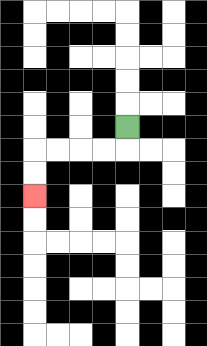{'start': '[5, 5]', 'end': '[1, 8]', 'path_directions': 'D,L,L,L,L,D,D', 'path_coordinates': '[[5, 5], [5, 6], [4, 6], [3, 6], [2, 6], [1, 6], [1, 7], [1, 8]]'}